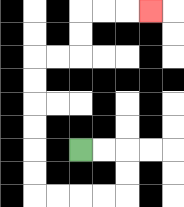{'start': '[3, 6]', 'end': '[6, 0]', 'path_directions': 'R,R,D,D,L,L,L,L,U,U,U,U,U,U,R,R,U,U,R,R,R', 'path_coordinates': '[[3, 6], [4, 6], [5, 6], [5, 7], [5, 8], [4, 8], [3, 8], [2, 8], [1, 8], [1, 7], [1, 6], [1, 5], [1, 4], [1, 3], [1, 2], [2, 2], [3, 2], [3, 1], [3, 0], [4, 0], [5, 0], [6, 0]]'}